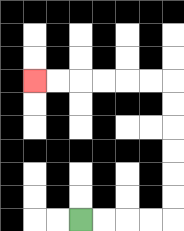{'start': '[3, 9]', 'end': '[1, 3]', 'path_directions': 'R,R,R,R,U,U,U,U,U,U,L,L,L,L,L,L', 'path_coordinates': '[[3, 9], [4, 9], [5, 9], [6, 9], [7, 9], [7, 8], [7, 7], [7, 6], [7, 5], [7, 4], [7, 3], [6, 3], [5, 3], [4, 3], [3, 3], [2, 3], [1, 3]]'}